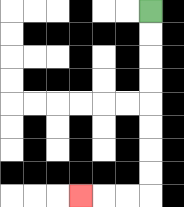{'start': '[6, 0]', 'end': '[3, 8]', 'path_directions': 'D,D,D,D,D,D,D,D,L,L,L', 'path_coordinates': '[[6, 0], [6, 1], [6, 2], [6, 3], [6, 4], [6, 5], [6, 6], [6, 7], [6, 8], [5, 8], [4, 8], [3, 8]]'}